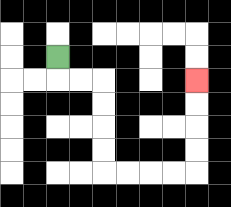{'start': '[2, 2]', 'end': '[8, 3]', 'path_directions': 'D,R,R,D,D,D,D,R,R,R,R,U,U,U,U', 'path_coordinates': '[[2, 2], [2, 3], [3, 3], [4, 3], [4, 4], [4, 5], [4, 6], [4, 7], [5, 7], [6, 7], [7, 7], [8, 7], [8, 6], [8, 5], [8, 4], [8, 3]]'}